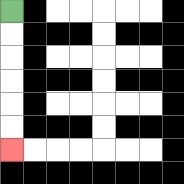{'start': '[0, 0]', 'end': '[0, 6]', 'path_directions': 'D,D,D,D,D,D', 'path_coordinates': '[[0, 0], [0, 1], [0, 2], [0, 3], [0, 4], [0, 5], [0, 6]]'}